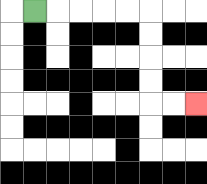{'start': '[1, 0]', 'end': '[8, 4]', 'path_directions': 'R,R,R,R,R,D,D,D,D,R,R', 'path_coordinates': '[[1, 0], [2, 0], [3, 0], [4, 0], [5, 0], [6, 0], [6, 1], [6, 2], [6, 3], [6, 4], [7, 4], [8, 4]]'}